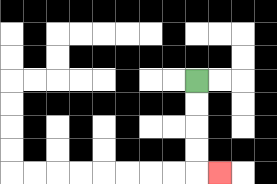{'start': '[8, 3]', 'end': '[9, 7]', 'path_directions': 'D,D,D,D,R', 'path_coordinates': '[[8, 3], [8, 4], [8, 5], [8, 6], [8, 7], [9, 7]]'}